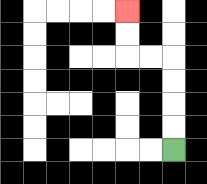{'start': '[7, 6]', 'end': '[5, 0]', 'path_directions': 'U,U,U,U,L,L,U,U', 'path_coordinates': '[[7, 6], [7, 5], [7, 4], [7, 3], [7, 2], [6, 2], [5, 2], [5, 1], [5, 0]]'}